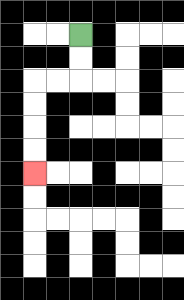{'start': '[3, 1]', 'end': '[1, 7]', 'path_directions': 'D,D,L,L,D,D,D,D', 'path_coordinates': '[[3, 1], [3, 2], [3, 3], [2, 3], [1, 3], [1, 4], [1, 5], [1, 6], [1, 7]]'}